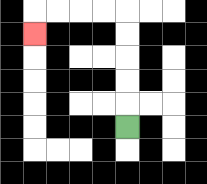{'start': '[5, 5]', 'end': '[1, 1]', 'path_directions': 'U,U,U,U,U,L,L,L,L,D', 'path_coordinates': '[[5, 5], [5, 4], [5, 3], [5, 2], [5, 1], [5, 0], [4, 0], [3, 0], [2, 0], [1, 0], [1, 1]]'}